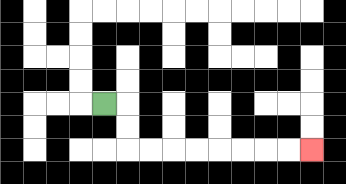{'start': '[4, 4]', 'end': '[13, 6]', 'path_directions': 'R,D,D,R,R,R,R,R,R,R,R', 'path_coordinates': '[[4, 4], [5, 4], [5, 5], [5, 6], [6, 6], [7, 6], [8, 6], [9, 6], [10, 6], [11, 6], [12, 6], [13, 6]]'}